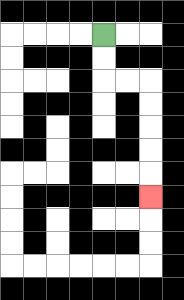{'start': '[4, 1]', 'end': '[6, 8]', 'path_directions': 'D,D,R,R,D,D,D,D,D', 'path_coordinates': '[[4, 1], [4, 2], [4, 3], [5, 3], [6, 3], [6, 4], [6, 5], [6, 6], [6, 7], [6, 8]]'}